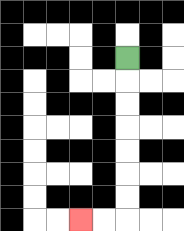{'start': '[5, 2]', 'end': '[3, 9]', 'path_directions': 'D,D,D,D,D,D,D,L,L', 'path_coordinates': '[[5, 2], [5, 3], [5, 4], [5, 5], [5, 6], [5, 7], [5, 8], [5, 9], [4, 9], [3, 9]]'}